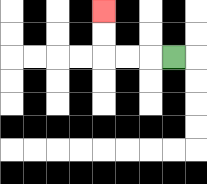{'start': '[7, 2]', 'end': '[4, 0]', 'path_directions': 'L,L,L,U,U', 'path_coordinates': '[[7, 2], [6, 2], [5, 2], [4, 2], [4, 1], [4, 0]]'}